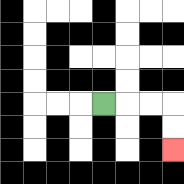{'start': '[4, 4]', 'end': '[7, 6]', 'path_directions': 'R,R,R,D,D', 'path_coordinates': '[[4, 4], [5, 4], [6, 4], [7, 4], [7, 5], [7, 6]]'}